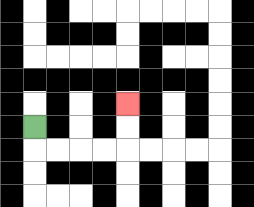{'start': '[1, 5]', 'end': '[5, 4]', 'path_directions': 'D,R,R,R,R,U,U', 'path_coordinates': '[[1, 5], [1, 6], [2, 6], [3, 6], [4, 6], [5, 6], [5, 5], [5, 4]]'}